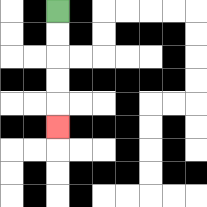{'start': '[2, 0]', 'end': '[2, 5]', 'path_directions': 'D,D,D,D,D', 'path_coordinates': '[[2, 0], [2, 1], [2, 2], [2, 3], [2, 4], [2, 5]]'}